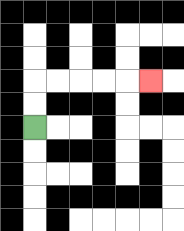{'start': '[1, 5]', 'end': '[6, 3]', 'path_directions': 'U,U,R,R,R,R,R', 'path_coordinates': '[[1, 5], [1, 4], [1, 3], [2, 3], [3, 3], [4, 3], [5, 3], [6, 3]]'}